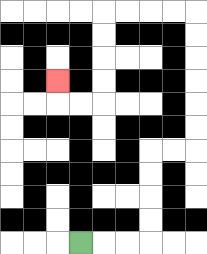{'start': '[3, 10]', 'end': '[2, 3]', 'path_directions': 'R,R,R,U,U,U,U,R,R,U,U,U,U,U,U,L,L,L,L,D,D,D,D,L,L,U', 'path_coordinates': '[[3, 10], [4, 10], [5, 10], [6, 10], [6, 9], [6, 8], [6, 7], [6, 6], [7, 6], [8, 6], [8, 5], [8, 4], [8, 3], [8, 2], [8, 1], [8, 0], [7, 0], [6, 0], [5, 0], [4, 0], [4, 1], [4, 2], [4, 3], [4, 4], [3, 4], [2, 4], [2, 3]]'}